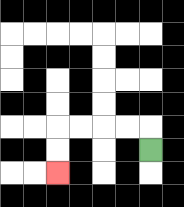{'start': '[6, 6]', 'end': '[2, 7]', 'path_directions': 'U,L,L,L,L,D,D', 'path_coordinates': '[[6, 6], [6, 5], [5, 5], [4, 5], [3, 5], [2, 5], [2, 6], [2, 7]]'}